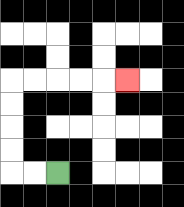{'start': '[2, 7]', 'end': '[5, 3]', 'path_directions': 'L,L,U,U,U,U,R,R,R,R,R', 'path_coordinates': '[[2, 7], [1, 7], [0, 7], [0, 6], [0, 5], [0, 4], [0, 3], [1, 3], [2, 3], [3, 3], [4, 3], [5, 3]]'}